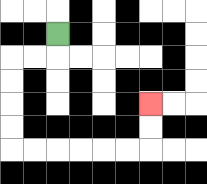{'start': '[2, 1]', 'end': '[6, 4]', 'path_directions': 'D,L,L,D,D,D,D,R,R,R,R,R,R,U,U', 'path_coordinates': '[[2, 1], [2, 2], [1, 2], [0, 2], [0, 3], [0, 4], [0, 5], [0, 6], [1, 6], [2, 6], [3, 6], [4, 6], [5, 6], [6, 6], [6, 5], [6, 4]]'}